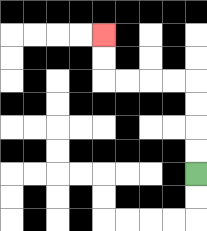{'start': '[8, 7]', 'end': '[4, 1]', 'path_directions': 'U,U,U,U,L,L,L,L,U,U', 'path_coordinates': '[[8, 7], [8, 6], [8, 5], [8, 4], [8, 3], [7, 3], [6, 3], [5, 3], [4, 3], [4, 2], [4, 1]]'}